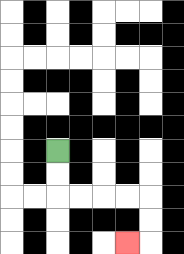{'start': '[2, 6]', 'end': '[5, 10]', 'path_directions': 'D,D,R,R,R,R,D,D,L', 'path_coordinates': '[[2, 6], [2, 7], [2, 8], [3, 8], [4, 8], [5, 8], [6, 8], [6, 9], [6, 10], [5, 10]]'}